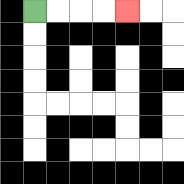{'start': '[1, 0]', 'end': '[5, 0]', 'path_directions': 'R,R,R,R', 'path_coordinates': '[[1, 0], [2, 0], [3, 0], [4, 0], [5, 0]]'}